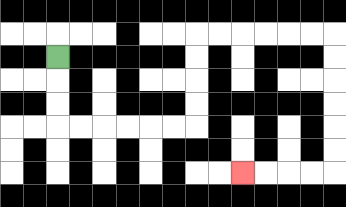{'start': '[2, 2]', 'end': '[10, 7]', 'path_directions': 'D,D,D,R,R,R,R,R,R,U,U,U,U,R,R,R,R,R,R,D,D,D,D,D,D,L,L,L,L', 'path_coordinates': '[[2, 2], [2, 3], [2, 4], [2, 5], [3, 5], [4, 5], [5, 5], [6, 5], [7, 5], [8, 5], [8, 4], [8, 3], [8, 2], [8, 1], [9, 1], [10, 1], [11, 1], [12, 1], [13, 1], [14, 1], [14, 2], [14, 3], [14, 4], [14, 5], [14, 6], [14, 7], [13, 7], [12, 7], [11, 7], [10, 7]]'}